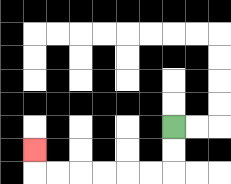{'start': '[7, 5]', 'end': '[1, 6]', 'path_directions': 'D,D,L,L,L,L,L,L,U', 'path_coordinates': '[[7, 5], [7, 6], [7, 7], [6, 7], [5, 7], [4, 7], [3, 7], [2, 7], [1, 7], [1, 6]]'}